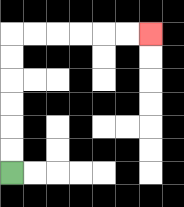{'start': '[0, 7]', 'end': '[6, 1]', 'path_directions': 'U,U,U,U,U,U,R,R,R,R,R,R', 'path_coordinates': '[[0, 7], [0, 6], [0, 5], [0, 4], [0, 3], [0, 2], [0, 1], [1, 1], [2, 1], [3, 1], [4, 1], [5, 1], [6, 1]]'}